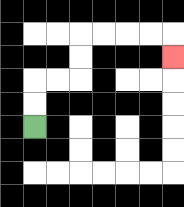{'start': '[1, 5]', 'end': '[7, 2]', 'path_directions': 'U,U,R,R,U,U,R,R,R,R,D', 'path_coordinates': '[[1, 5], [1, 4], [1, 3], [2, 3], [3, 3], [3, 2], [3, 1], [4, 1], [5, 1], [6, 1], [7, 1], [7, 2]]'}